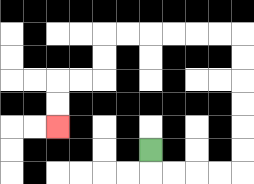{'start': '[6, 6]', 'end': '[2, 5]', 'path_directions': 'D,R,R,R,R,U,U,U,U,U,U,L,L,L,L,L,L,D,D,L,L,D,D', 'path_coordinates': '[[6, 6], [6, 7], [7, 7], [8, 7], [9, 7], [10, 7], [10, 6], [10, 5], [10, 4], [10, 3], [10, 2], [10, 1], [9, 1], [8, 1], [7, 1], [6, 1], [5, 1], [4, 1], [4, 2], [4, 3], [3, 3], [2, 3], [2, 4], [2, 5]]'}